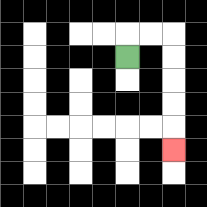{'start': '[5, 2]', 'end': '[7, 6]', 'path_directions': 'U,R,R,D,D,D,D,D', 'path_coordinates': '[[5, 2], [5, 1], [6, 1], [7, 1], [7, 2], [7, 3], [7, 4], [7, 5], [7, 6]]'}